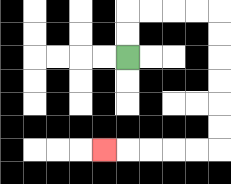{'start': '[5, 2]', 'end': '[4, 6]', 'path_directions': 'U,U,R,R,R,R,D,D,D,D,D,D,L,L,L,L,L', 'path_coordinates': '[[5, 2], [5, 1], [5, 0], [6, 0], [7, 0], [8, 0], [9, 0], [9, 1], [9, 2], [9, 3], [9, 4], [9, 5], [9, 6], [8, 6], [7, 6], [6, 6], [5, 6], [4, 6]]'}